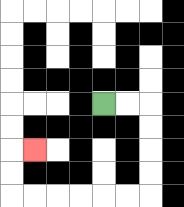{'start': '[4, 4]', 'end': '[1, 6]', 'path_directions': 'R,R,D,D,D,D,L,L,L,L,L,L,U,U,R', 'path_coordinates': '[[4, 4], [5, 4], [6, 4], [6, 5], [6, 6], [6, 7], [6, 8], [5, 8], [4, 8], [3, 8], [2, 8], [1, 8], [0, 8], [0, 7], [0, 6], [1, 6]]'}